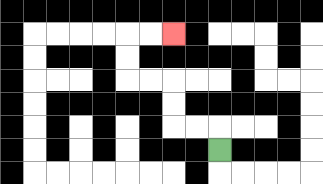{'start': '[9, 6]', 'end': '[7, 1]', 'path_directions': 'U,L,L,U,U,L,L,U,U,R,R', 'path_coordinates': '[[9, 6], [9, 5], [8, 5], [7, 5], [7, 4], [7, 3], [6, 3], [5, 3], [5, 2], [5, 1], [6, 1], [7, 1]]'}